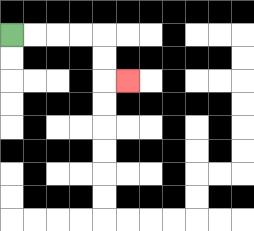{'start': '[0, 1]', 'end': '[5, 3]', 'path_directions': 'R,R,R,R,D,D,R', 'path_coordinates': '[[0, 1], [1, 1], [2, 1], [3, 1], [4, 1], [4, 2], [4, 3], [5, 3]]'}